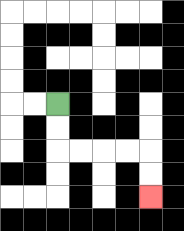{'start': '[2, 4]', 'end': '[6, 8]', 'path_directions': 'D,D,R,R,R,R,D,D', 'path_coordinates': '[[2, 4], [2, 5], [2, 6], [3, 6], [4, 6], [5, 6], [6, 6], [6, 7], [6, 8]]'}